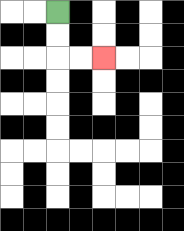{'start': '[2, 0]', 'end': '[4, 2]', 'path_directions': 'D,D,R,R', 'path_coordinates': '[[2, 0], [2, 1], [2, 2], [3, 2], [4, 2]]'}